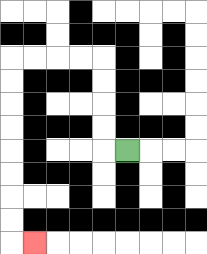{'start': '[5, 6]', 'end': '[1, 10]', 'path_directions': 'L,U,U,U,U,L,L,L,L,D,D,D,D,D,D,D,D,R', 'path_coordinates': '[[5, 6], [4, 6], [4, 5], [4, 4], [4, 3], [4, 2], [3, 2], [2, 2], [1, 2], [0, 2], [0, 3], [0, 4], [0, 5], [0, 6], [0, 7], [0, 8], [0, 9], [0, 10], [1, 10]]'}